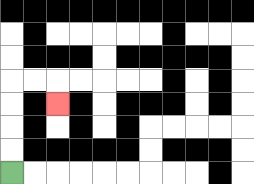{'start': '[0, 7]', 'end': '[2, 4]', 'path_directions': 'U,U,U,U,R,R,D', 'path_coordinates': '[[0, 7], [0, 6], [0, 5], [0, 4], [0, 3], [1, 3], [2, 3], [2, 4]]'}